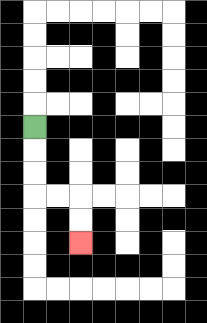{'start': '[1, 5]', 'end': '[3, 10]', 'path_directions': 'D,D,D,R,R,D,D', 'path_coordinates': '[[1, 5], [1, 6], [1, 7], [1, 8], [2, 8], [3, 8], [3, 9], [3, 10]]'}